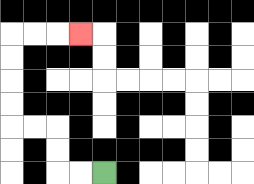{'start': '[4, 7]', 'end': '[3, 1]', 'path_directions': 'L,L,U,U,L,L,U,U,U,U,R,R,R', 'path_coordinates': '[[4, 7], [3, 7], [2, 7], [2, 6], [2, 5], [1, 5], [0, 5], [0, 4], [0, 3], [0, 2], [0, 1], [1, 1], [2, 1], [3, 1]]'}